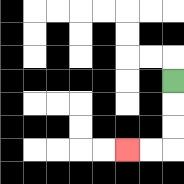{'start': '[7, 3]', 'end': '[5, 6]', 'path_directions': 'D,D,D,L,L', 'path_coordinates': '[[7, 3], [7, 4], [7, 5], [7, 6], [6, 6], [5, 6]]'}